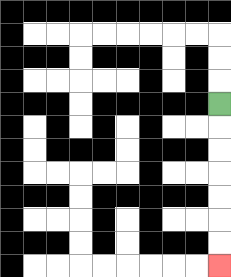{'start': '[9, 4]', 'end': '[9, 11]', 'path_directions': 'D,D,D,D,D,D,D', 'path_coordinates': '[[9, 4], [9, 5], [9, 6], [9, 7], [9, 8], [9, 9], [9, 10], [9, 11]]'}